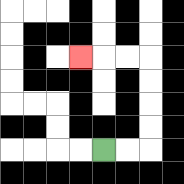{'start': '[4, 6]', 'end': '[3, 2]', 'path_directions': 'R,R,U,U,U,U,L,L,L', 'path_coordinates': '[[4, 6], [5, 6], [6, 6], [6, 5], [6, 4], [6, 3], [6, 2], [5, 2], [4, 2], [3, 2]]'}